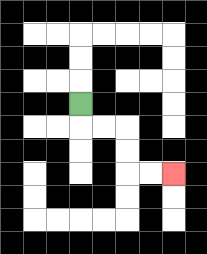{'start': '[3, 4]', 'end': '[7, 7]', 'path_directions': 'D,R,R,D,D,R,R', 'path_coordinates': '[[3, 4], [3, 5], [4, 5], [5, 5], [5, 6], [5, 7], [6, 7], [7, 7]]'}